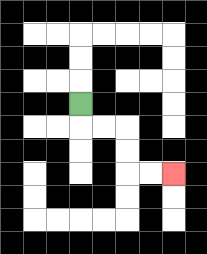{'start': '[3, 4]', 'end': '[7, 7]', 'path_directions': 'D,R,R,D,D,R,R', 'path_coordinates': '[[3, 4], [3, 5], [4, 5], [5, 5], [5, 6], [5, 7], [6, 7], [7, 7]]'}